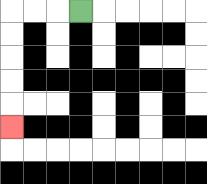{'start': '[3, 0]', 'end': '[0, 5]', 'path_directions': 'L,L,L,D,D,D,D,D', 'path_coordinates': '[[3, 0], [2, 0], [1, 0], [0, 0], [0, 1], [0, 2], [0, 3], [0, 4], [0, 5]]'}